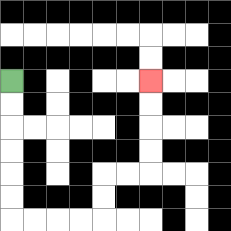{'start': '[0, 3]', 'end': '[6, 3]', 'path_directions': 'D,D,D,D,D,D,R,R,R,R,U,U,R,R,U,U,U,U', 'path_coordinates': '[[0, 3], [0, 4], [0, 5], [0, 6], [0, 7], [0, 8], [0, 9], [1, 9], [2, 9], [3, 9], [4, 9], [4, 8], [4, 7], [5, 7], [6, 7], [6, 6], [6, 5], [6, 4], [6, 3]]'}